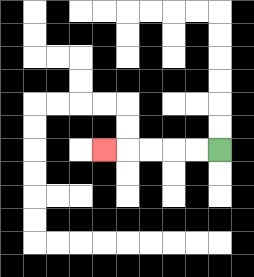{'start': '[9, 6]', 'end': '[4, 6]', 'path_directions': 'L,L,L,L,L', 'path_coordinates': '[[9, 6], [8, 6], [7, 6], [6, 6], [5, 6], [4, 6]]'}